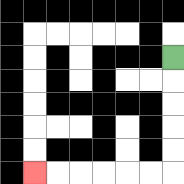{'start': '[7, 2]', 'end': '[1, 7]', 'path_directions': 'D,D,D,D,D,L,L,L,L,L,L', 'path_coordinates': '[[7, 2], [7, 3], [7, 4], [7, 5], [7, 6], [7, 7], [6, 7], [5, 7], [4, 7], [3, 7], [2, 7], [1, 7]]'}